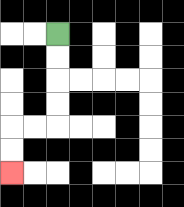{'start': '[2, 1]', 'end': '[0, 7]', 'path_directions': 'D,D,D,D,L,L,D,D', 'path_coordinates': '[[2, 1], [2, 2], [2, 3], [2, 4], [2, 5], [1, 5], [0, 5], [0, 6], [0, 7]]'}